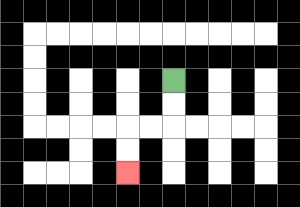{'start': '[7, 3]', 'end': '[5, 7]', 'path_directions': 'D,D,L,L,D,D', 'path_coordinates': '[[7, 3], [7, 4], [7, 5], [6, 5], [5, 5], [5, 6], [5, 7]]'}